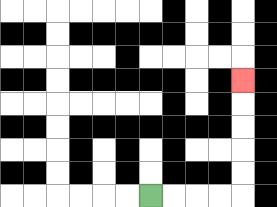{'start': '[6, 8]', 'end': '[10, 3]', 'path_directions': 'R,R,R,R,U,U,U,U,U', 'path_coordinates': '[[6, 8], [7, 8], [8, 8], [9, 8], [10, 8], [10, 7], [10, 6], [10, 5], [10, 4], [10, 3]]'}